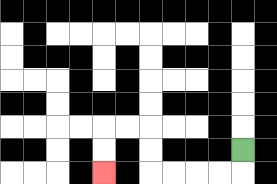{'start': '[10, 6]', 'end': '[4, 7]', 'path_directions': 'D,L,L,L,L,U,U,L,L,D,D', 'path_coordinates': '[[10, 6], [10, 7], [9, 7], [8, 7], [7, 7], [6, 7], [6, 6], [6, 5], [5, 5], [4, 5], [4, 6], [4, 7]]'}